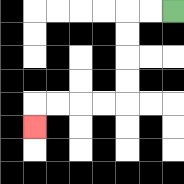{'start': '[7, 0]', 'end': '[1, 5]', 'path_directions': 'L,L,D,D,D,D,L,L,L,L,D', 'path_coordinates': '[[7, 0], [6, 0], [5, 0], [5, 1], [5, 2], [5, 3], [5, 4], [4, 4], [3, 4], [2, 4], [1, 4], [1, 5]]'}